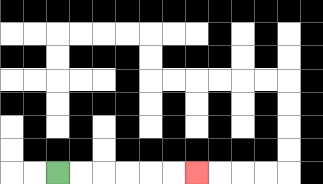{'start': '[2, 7]', 'end': '[8, 7]', 'path_directions': 'R,R,R,R,R,R', 'path_coordinates': '[[2, 7], [3, 7], [4, 7], [5, 7], [6, 7], [7, 7], [8, 7]]'}